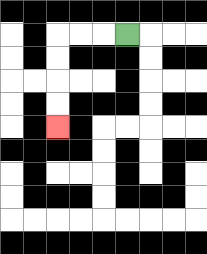{'start': '[5, 1]', 'end': '[2, 5]', 'path_directions': 'L,L,L,D,D,D,D', 'path_coordinates': '[[5, 1], [4, 1], [3, 1], [2, 1], [2, 2], [2, 3], [2, 4], [2, 5]]'}